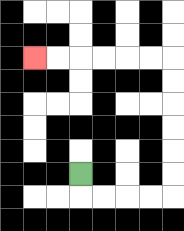{'start': '[3, 7]', 'end': '[1, 2]', 'path_directions': 'D,R,R,R,R,U,U,U,U,U,U,L,L,L,L,L,L', 'path_coordinates': '[[3, 7], [3, 8], [4, 8], [5, 8], [6, 8], [7, 8], [7, 7], [7, 6], [7, 5], [7, 4], [7, 3], [7, 2], [6, 2], [5, 2], [4, 2], [3, 2], [2, 2], [1, 2]]'}